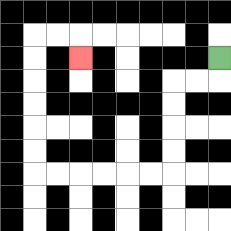{'start': '[9, 2]', 'end': '[3, 2]', 'path_directions': 'D,L,L,D,D,D,D,L,L,L,L,L,L,U,U,U,U,U,U,R,R,D', 'path_coordinates': '[[9, 2], [9, 3], [8, 3], [7, 3], [7, 4], [7, 5], [7, 6], [7, 7], [6, 7], [5, 7], [4, 7], [3, 7], [2, 7], [1, 7], [1, 6], [1, 5], [1, 4], [1, 3], [1, 2], [1, 1], [2, 1], [3, 1], [3, 2]]'}